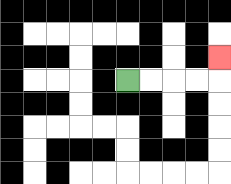{'start': '[5, 3]', 'end': '[9, 2]', 'path_directions': 'R,R,R,R,U', 'path_coordinates': '[[5, 3], [6, 3], [7, 3], [8, 3], [9, 3], [9, 2]]'}